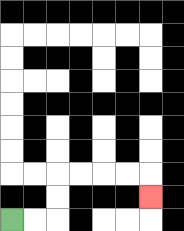{'start': '[0, 9]', 'end': '[6, 8]', 'path_directions': 'R,R,U,U,R,R,R,R,D', 'path_coordinates': '[[0, 9], [1, 9], [2, 9], [2, 8], [2, 7], [3, 7], [4, 7], [5, 7], [6, 7], [6, 8]]'}